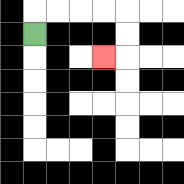{'start': '[1, 1]', 'end': '[4, 2]', 'path_directions': 'U,R,R,R,R,D,D,L', 'path_coordinates': '[[1, 1], [1, 0], [2, 0], [3, 0], [4, 0], [5, 0], [5, 1], [5, 2], [4, 2]]'}